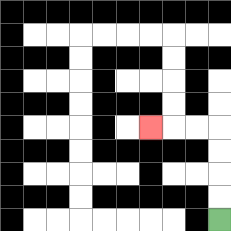{'start': '[9, 9]', 'end': '[6, 5]', 'path_directions': 'U,U,U,U,L,L,L', 'path_coordinates': '[[9, 9], [9, 8], [9, 7], [9, 6], [9, 5], [8, 5], [7, 5], [6, 5]]'}